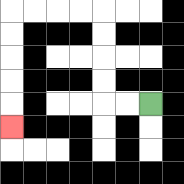{'start': '[6, 4]', 'end': '[0, 5]', 'path_directions': 'L,L,U,U,U,U,L,L,L,L,D,D,D,D,D', 'path_coordinates': '[[6, 4], [5, 4], [4, 4], [4, 3], [4, 2], [4, 1], [4, 0], [3, 0], [2, 0], [1, 0], [0, 0], [0, 1], [0, 2], [0, 3], [0, 4], [0, 5]]'}